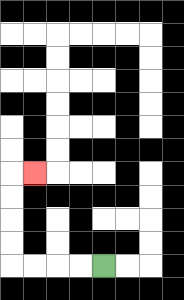{'start': '[4, 11]', 'end': '[1, 7]', 'path_directions': 'L,L,L,L,U,U,U,U,R', 'path_coordinates': '[[4, 11], [3, 11], [2, 11], [1, 11], [0, 11], [0, 10], [0, 9], [0, 8], [0, 7], [1, 7]]'}